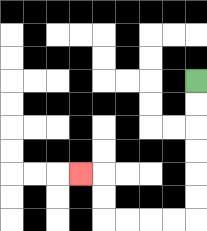{'start': '[8, 3]', 'end': '[3, 7]', 'path_directions': 'D,D,D,D,D,D,L,L,L,L,U,U,L', 'path_coordinates': '[[8, 3], [8, 4], [8, 5], [8, 6], [8, 7], [8, 8], [8, 9], [7, 9], [6, 9], [5, 9], [4, 9], [4, 8], [4, 7], [3, 7]]'}